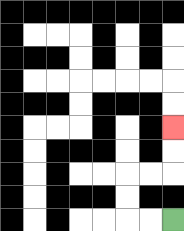{'start': '[7, 9]', 'end': '[7, 5]', 'path_directions': 'L,L,U,U,R,R,U,U', 'path_coordinates': '[[7, 9], [6, 9], [5, 9], [5, 8], [5, 7], [6, 7], [7, 7], [7, 6], [7, 5]]'}